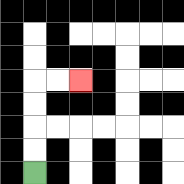{'start': '[1, 7]', 'end': '[3, 3]', 'path_directions': 'U,U,U,U,R,R', 'path_coordinates': '[[1, 7], [1, 6], [1, 5], [1, 4], [1, 3], [2, 3], [3, 3]]'}